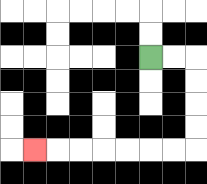{'start': '[6, 2]', 'end': '[1, 6]', 'path_directions': 'R,R,D,D,D,D,L,L,L,L,L,L,L', 'path_coordinates': '[[6, 2], [7, 2], [8, 2], [8, 3], [8, 4], [8, 5], [8, 6], [7, 6], [6, 6], [5, 6], [4, 6], [3, 6], [2, 6], [1, 6]]'}